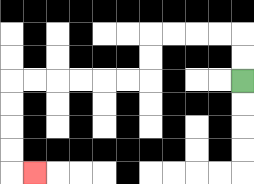{'start': '[10, 3]', 'end': '[1, 7]', 'path_directions': 'U,U,L,L,L,L,D,D,L,L,L,L,L,L,D,D,D,D,R', 'path_coordinates': '[[10, 3], [10, 2], [10, 1], [9, 1], [8, 1], [7, 1], [6, 1], [6, 2], [6, 3], [5, 3], [4, 3], [3, 3], [2, 3], [1, 3], [0, 3], [0, 4], [0, 5], [0, 6], [0, 7], [1, 7]]'}